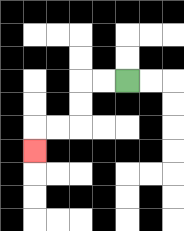{'start': '[5, 3]', 'end': '[1, 6]', 'path_directions': 'L,L,D,D,L,L,D', 'path_coordinates': '[[5, 3], [4, 3], [3, 3], [3, 4], [3, 5], [2, 5], [1, 5], [1, 6]]'}